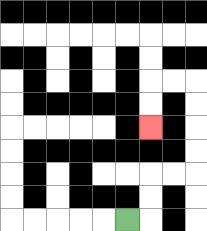{'start': '[5, 9]', 'end': '[6, 5]', 'path_directions': 'R,U,U,R,R,U,U,U,U,L,L,D,D', 'path_coordinates': '[[5, 9], [6, 9], [6, 8], [6, 7], [7, 7], [8, 7], [8, 6], [8, 5], [8, 4], [8, 3], [7, 3], [6, 3], [6, 4], [6, 5]]'}